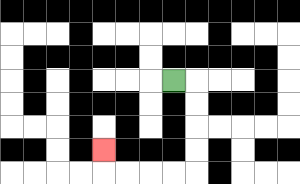{'start': '[7, 3]', 'end': '[4, 6]', 'path_directions': 'R,D,D,D,D,L,L,L,L,U', 'path_coordinates': '[[7, 3], [8, 3], [8, 4], [8, 5], [8, 6], [8, 7], [7, 7], [6, 7], [5, 7], [4, 7], [4, 6]]'}